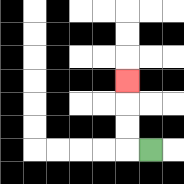{'start': '[6, 6]', 'end': '[5, 3]', 'path_directions': 'L,U,U,U', 'path_coordinates': '[[6, 6], [5, 6], [5, 5], [5, 4], [5, 3]]'}